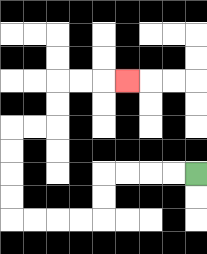{'start': '[8, 7]', 'end': '[5, 3]', 'path_directions': 'L,L,L,L,D,D,L,L,L,L,U,U,U,U,R,R,U,U,R,R,R', 'path_coordinates': '[[8, 7], [7, 7], [6, 7], [5, 7], [4, 7], [4, 8], [4, 9], [3, 9], [2, 9], [1, 9], [0, 9], [0, 8], [0, 7], [0, 6], [0, 5], [1, 5], [2, 5], [2, 4], [2, 3], [3, 3], [4, 3], [5, 3]]'}